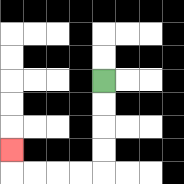{'start': '[4, 3]', 'end': '[0, 6]', 'path_directions': 'D,D,D,D,L,L,L,L,U', 'path_coordinates': '[[4, 3], [4, 4], [4, 5], [4, 6], [4, 7], [3, 7], [2, 7], [1, 7], [0, 7], [0, 6]]'}